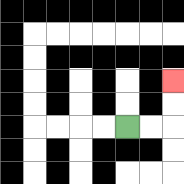{'start': '[5, 5]', 'end': '[7, 3]', 'path_directions': 'R,R,U,U', 'path_coordinates': '[[5, 5], [6, 5], [7, 5], [7, 4], [7, 3]]'}